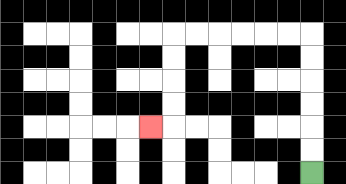{'start': '[13, 7]', 'end': '[6, 5]', 'path_directions': 'U,U,U,U,U,U,L,L,L,L,L,L,D,D,D,D,L', 'path_coordinates': '[[13, 7], [13, 6], [13, 5], [13, 4], [13, 3], [13, 2], [13, 1], [12, 1], [11, 1], [10, 1], [9, 1], [8, 1], [7, 1], [7, 2], [7, 3], [7, 4], [7, 5], [6, 5]]'}